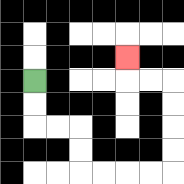{'start': '[1, 3]', 'end': '[5, 2]', 'path_directions': 'D,D,R,R,D,D,R,R,R,R,U,U,U,U,L,L,U', 'path_coordinates': '[[1, 3], [1, 4], [1, 5], [2, 5], [3, 5], [3, 6], [3, 7], [4, 7], [5, 7], [6, 7], [7, 7], [7, 6], [7, 5], [7, 4], [7, 3], [6, 3], [5, 3], [5, 2]]'}